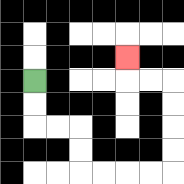{'start': '[1, 3]', 'end': '[5, 2]', 'path_directions': 'D,D,R,R,D,D,R,R,R,R,U,U,U,U,L,L,U', 'path_coordinates': '[[1, 3], [1, 4], [1, 5], [2, 5], [3, 5], [3, 6], [3, 7], [4, 7], [5, 7], [6, 7], [7, 7], [7, 6], [7, 5], [7, 4], [7, 3], [6, 3], [5, 3], [5, 2]]'}